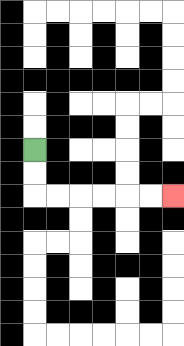{'start': '[1, 6]', 'end': '[7, 8]', 'path_directions': 'D,D,R,R,R,R,R,R', 'path_coordinates': '[[1, 6], [1, 7], [1, 8], [2, 8], [3, 8], [4, 8], [5, 8], [6, 8], [7, 8]]'}